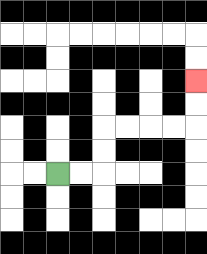{'start': '[2, 7]', 'end': '[8, 3]', 'path_directions': 'R,R,U,U,R,R,R,R,U,U', 'path_coordinates': '[[2, 7], [3, 7], [4, 7], [4, 6], [4, 5], [5, 5], [6, 5], [7, 5], [8, 5], [8, 4], [8, 3]]'}